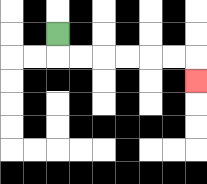{'start': '[2, 1]', 'end': '[8, 3]', 'path_directions': 'D,R,R,R,R,R,R,D', 'path_coordinates': '[[2, 1], [2, 2], [3, 2], [4, 2], [5, 2], [6, 2], [7, 2], [8, 2], [8, 3]]'}